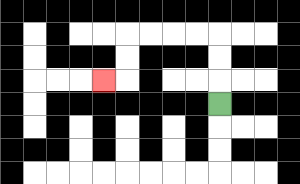{'start': '[9, 4]', 'end': '[4, 3]', 'path_directions': 'U,U,U,L,L,L,L,D,D,L', 'path_coordinates': '[[9, 4], [9, 3], [9, 2], [9, 1], [8, 1], [7, 1], [6, 1], [5, 1], [5, 2], [5, 3], [4, 3]]'}